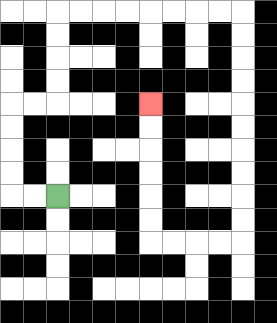{'start': '[2, 8]', 'end': '[6, 4]', 'path_directions': 'L,L,U,U,U,U,R,R,U,U,U,U,R,R,R,R,R,R,R,R,D,D,D,D,D,D,D,D,D,D,L,L,L,L,U,U,U,U,U,U', 'path_coordinates': '[[2, 8], [1, 8], [0, 8], [0, 7], [0, 6], [0, 5], [0, 4], [1, 4], [2, 4], [2, 3], [2, 2], [2, 1], [2, 0], [3, 0], [4, 0], [5, 0], [6, 0], [7, 0], [8, 0], [9, 0], [10, 0], [10, 1], [10, 2], [10, 3], [10, 4], [10, 5], [10, 6], [10, 7], [10, 8], [10, 9], [10, 10], [9, 10], [8, 10], [7, 10], [6, 10], [6, 9], [6, 8], [6, 7], [6, 6], [6, 5], [6, 4]]'}